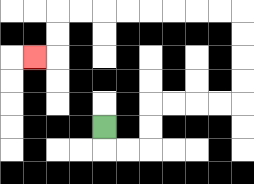{'start': '[4, 5]', 'end': '[1, 2]', 'path_directions': 'D,R,R,U,U,R,R,R,R,U,U,U,U,L,L,L,L,L,L,L,L,D,D,L', 'path_coordinates': '[[4, 5], [4, 6], [5, 6], [6, 6], [6, 5], [6, 4], [7, 4], [8, 4], [9, 4], [10, 4], [10, 3], [10, 2], [10, 1], [10, 0], [9, 0], [8, 0], [7, 0], [6, 0], [5, 0], [4, 0], [3, 0], [2, 0], [2, 1], [2, 2], [1, 2]]'}